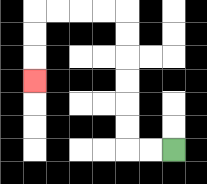{'start': '[7, 6]', 'end': '[1, 3]', 'path_directions': 'L,L,U,U,U,U,U,U,L,L,L,L,D,D,D', 'path_coordinates': '[[7, 6], [6, 6], [5, 6], [5, 5], [5, 4], [5, 3], [5, 2], [5, 1], [5, 0], [4, 0], [3, 0], [2, 0], [1, 0], [1, 1], [1, 2], [1, 3]]'}